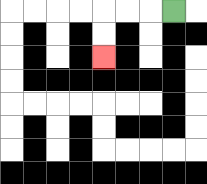{'start': '[7, 0]', 'end': '[4, 2]', 'path_directions': 'L,L,L,D,D', 'path_coordinates': '[[7, 0], [6, 0], [5, 0], [4, 0], [4, 1], [4, 2]]'}